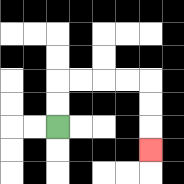{'start': '[2, 5]', 'end': '[6, 6]', 'path_directions': 'U,U,R,R,R,R,D,D,D', 'path_coordinates': '[[2, 5], [2, 4], [2, 3], [3, 3], [4, 3], [5, 3], [6, 3], [6, 4], [6, 5], [6, 6]]'}